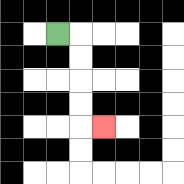{'start': '[2, 1]', 'end': '[4, 5]', 'path_directions': 'R,D,D,D,D,R', 'path_coordinates': '[[2, 1], [3, 1], [3, 2], [3, 3], [3, 4], [3, 5], [4, 5]]'}